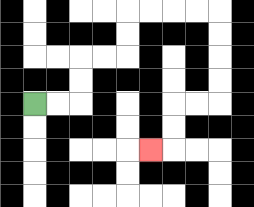{'start': '[1, 4]', 'end': '[6, 6]', 'path_directions': 'R,R,U,U,R,R,U,U,R,R,R,R,D,D,D,D,L,L,D,D,L', 'path_coordinates': '[[1, 4], [2, 4], [3, 4], [3, 3], [3, 2], [4, 2], [5, 2], [5, 1], [5, 0], [6, 0], [7, 0], [8, 0], [9, 0], [9, 1], [9, 2], [9, 3], [9, 4], [8, 4], [7, 4], [7, 5], [7, 6], [6, 6]]'}